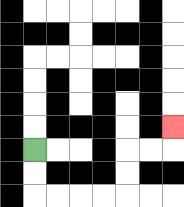{'start': '[1, 6]', 'end': '[7, 5]', 'path_directions': 'D,D,R,R,R,R,U,U,R,R,U', 'path_coordinates': '[[1, 6], [1, 7], [1, 8], [2, 8], [3, 8], [4, 8], [5, 8], [5, 7], [5, 6], [6, 6], [7, 6], [7, 5]]'}